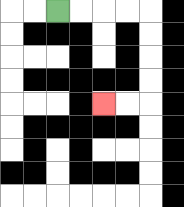{'start': '[2, 0]', 'end': '[4, 4]', 'path_directions': 'R,R,R,R,D,D,D,D,L,L', 'path_coordinates': '[[2, 0], [3, 0], [4, 0], [5, 0], [6, 0], [6, 1], [6, 2], [6, 3], [6, 4], [5, 4], [4, 4]]'}